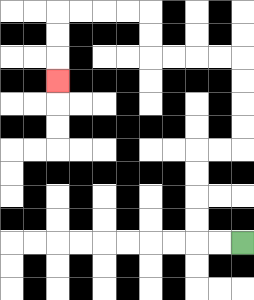{'start': '[10, 10]', 'end': '[2, 3]', 'path_directions': 'L,L,U,U,U,U,R,R,U,U,U,U,L,L,L,L,U,U,L,L,L,L,D,D,D', 'path_coordinates': '[[10, 10], [9, 10], [8, 10], [8, 9], [8, 8], [8, 7], [8, 6], [9, 6], [10, 6], [10, 5], [10, 4], [10, 3], [10, 2], [9, 2], [8, 2], [7, 2], [6, 2], [6, 1], [6, 0], [5, 0], [4, 0], [3, 0], [2, 0], [2, 1], [2, 2], [2, 3]]'}